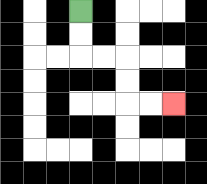{'start': '[3, 0]', 'end': '[7, 4]', 'path_directions': 'D,D,R,R,D,D,R,R', 'path_coordinates': '[[3, 0], [3, 1], [3, 2], [4, 2], [5, 2], [5, 3], [5, 4], [6, 4], [7, 4]]'}